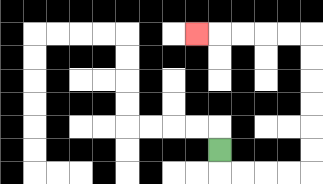{'start': '[9, 6]', 'end': '[8, 1]', 'path_directions': 'D,R,R,R,R,U,U,U,U,U,U,L,L,L,L,L', 'path_coordinates': '[[9, 6], [9, 7], [10, 7], [11, 7], [12, 7], [13, 7], [13, 6], [13, 5], [13, 4], [13, 3], [13, 2], [13, 1], [12, 1], [11, 1], [10, 1], [9, 1], [8, 1]]'}